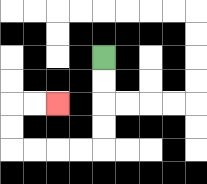{'start': '[4, 2]', 'end': '[2, 4]', 'path_directions': 'D,D,D,D,L,L,L,L,U,U,R,R', 'path_coordinates': '[[4, 2], [4, 3], [4, 4], [4, 5], [4, 6], [3, 6], [2, 6], [1, 6], [0, 6], [0, 5], [0, 4], [1, 4], [2, 4]]'}